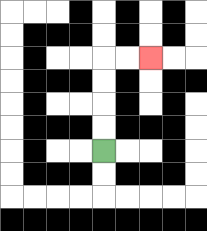{'start': '[4, 6]', 'end': '[6, 2]', 'path_directions': 'U,U,U,U,R,R', 'path_coordinates': '[[4, 6], [4, 5], [4, 4], [4, 3], [4, 2], [5, 2], [6, 2]]'}